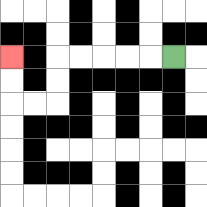{'start': '[7, 2]', 'end': '[0, 2]', 'path_directions': 'L,L,L,L,L,D,D,L,L,U,U', 'path_coordinates': '[[7, 2], [6, 2], [5, 2], [4, 2], [3, 2], [2, 2], [2, 3], [2, 4], [1, 4], [0, 4], [0, 3], [0, 2]]'}